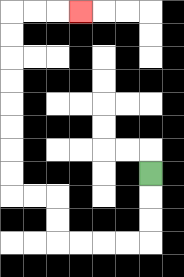{'start': '[6, 7]', 'end': '[3, 0]', 'path_directions': 'D,D,D,L,L,L,L,U,U,L,L,U,U,U,U,U,U,U,U,R,R,R', 'path_coordinates': '[[6, 7], [6, 8], [6, 9], [6, 10], [5, 10], [4, 10], [3, 10], [2, 10], [2, 9], [2, 8], [1, 8], [0, 8], [0, 7], [0, 6], [0, 5], [0, 4], [0, 3], [0, 2], [0, 1], [0, 0], [1, 0], [2, 0], [3, 0]]'}